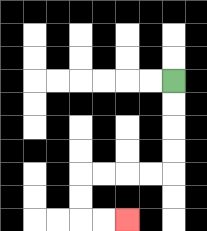{'start': '[7, 3]', 'end': '[5, 9]', 'path_directions': 'D,D,D,D,L,L,L,L,D,D,R,R', 'path_coordinates': '[[7, 3], [7, 4], [7, 5], [7, 6], [7, 7], [6, 7], [5, 7], [4, 7], [3, 7], [3, 8], [3, 9], [4, 9], [5, 9]]'}